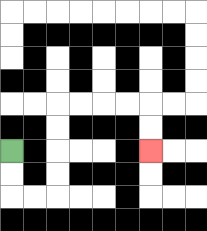{'start': '[0, 6]', 'end': '[6, 6]', 'path_directions': 'D,D,R,R,U,U,U,U,R,R,R,R,D,D', 'path_coordinates': '[[0, 6], [0, 7], [0, 8], [1, 8], [2, 8], [2, 7], [2, 6], [2, 5], [2, 4], [3, 4], [4, 4], [5, 4], [6, 4], [6, 5], [6, 6]]'}